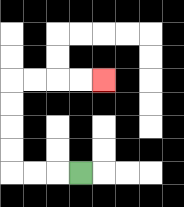{'start': '[3, 7]', 'end': '[4, 3]', 'path_directions': 'L,L,L,U,U,U,U,R,R,R,R', 'path_coordinates': '[[3, 7], [2, 7], [1, 7], [0, 7], [0, 6], [0, 5], [0, 4], [0, 3], [1, 3], [2, 3], [3, 3], [4, 3]]'}